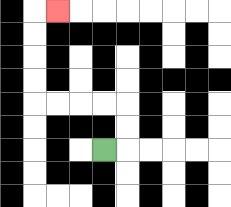{'start': '[4, 6]', 'end': '[2, 0]', 'path_directions': 'R,U,U,L,L,L,L,U,U,U,U,R', 'path_coordinates': '[[4, 6], [5, 6], [5, 5], [5, 4], [4, 4], [3, 4], [2, 4], [1, 4], [1, 3], [1, 2], [1, 1], [1, 0], [2, 0]]'}